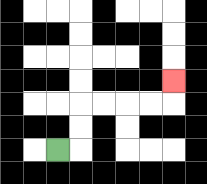{'start': '[2, 6]', 'end': '[7, 3]', 'path_directions': 'R,U,U,R,R,R,R,U', 'path_coordinates': '[[2, 6], [3, 6], [3, 5], [3, 4], [4, 4], [5, 4], [6, 4], [7, 4], [7, 3]]'}